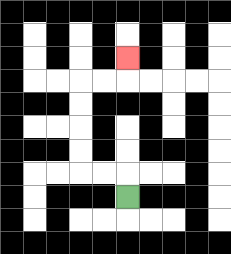{'start': '[5, 8]', 'end': '[5, 2]', 'path_directions': 'U,L,L,U,U,U,U,R,R,U', 'path_coordinates': '[[5, 8], [5, 7], [4, 7], [3, 7], [3, 6], [3, 5], [3, 4], [3, 3], [4, 3], [5, 3], [5, 2]]'}